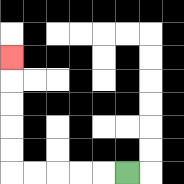{'start': '[5, 7]', 'end': '[0, 2]', 'path_directions': 'L,L,L,L,L,U,U,U,U,U', 'path_coordinates': '[[5, 7], [4, 7], [3, 7], [2, 7], [1, 7], [0, 7], [0, 6], [0, 5], [0, 4], [0, 3], [0, 2]]'}